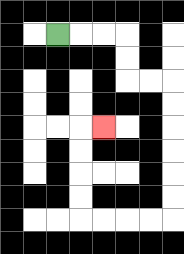{'start': '[2, 1]', 'end': '[4, 5]', 'path_directions': 'R,R,R,D,D,R,R,D,D,D,D,D,D,L,L,L,L,U,U,U,U,R', 'path_coordinates': '[[2, 1], [3, 1], [4, 1], [5, 1], [5, 2], [5, 3], [6, 3], [7, 3], [7, 4], [7, 5], [7, 6], [7, 7], [7, 8], [7, 9], [6, 9], [5, 9], [4, 9], [3, 9], [3, 8], [3, 7], [3, 6], [3, 5], [4, 5]]'}